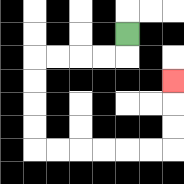{'start': '[5, 1]', 'end': '[7, 3]', 'path_directions': 'D,L,L,L,L,D,D,D,D,R,R,R,R,R,R,U,U,U', 'path_coordinates': '[[5, 1], [5, 2], [4, 2], [3, 2], [2, 2], [1, 2], [1, 3], [1, 4], [1, 5], [1, 6], [2, 6], [3, 6], [4, 6], [5, 6], [6, 6], [7, 6], [7, 5], [7, 4], [7, 3]]'}